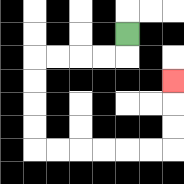{'start': '[5, 1]', 'end': '[7, 3]', 'path_directions': 'D,L,L,L,L,D,D,D,D,R,R,R,R,R,R,U,U,U', 'path_coordinates': '[[5, 1], [5, 2], [4, 2], [3, 2], [2, 2], [1, 2], [1, 3], [1, 4], [1, 5], [1, 6], [2, 6], [3, 6], [4, 6], [5, 6], [6, 6], [7, 6], [7, 5], [7, 4], [7, 3]]'}